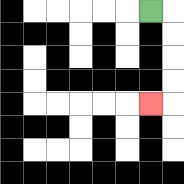{'start': '[6, 0]', 'end': '[6, 4]', 'path_directions': 'R,D,D,D,D,L', 'path_coordinates': '[[6, 0], [7, 0], [7, 1], [7, 2], [7, 3], [7, 4], [6, 4]]'}